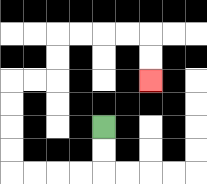{'start': '[4, 5]', 'end': '[6, 3]', 'path_directions': 'D,D,L,L,L,L,U,U,U,U,R,R,U,U,R,R,R,R,D,D', 'path_coordinates': '[[4, 5], [4, 6], [4, 7], [3, 7], [2, 7], [1, 7], [0, 7], [0, 6], [0, 5], [0, 4], [0, 3], [1, 3], [2, 3], [2, 2], [2, 1], [3, 1], [4, 1], [5, 1], [6, 1], [6, 2], [6, 3]]'}